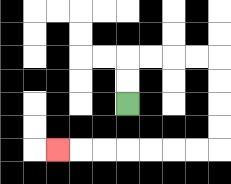{'start': '[5, 4]', 'end': '[2, 6]', 'path_directions': 'U,U,R,R,R,R,D,D,D,D,L,L,L,L,L,L,L', 'path_coordinates': '[[5, 4], [5, 3], [5, 2], [6, 2], [7, 2], [8, 2], [9, 2], [9, 3], [9, 4], [9, 5], [9, 6], [8, 6], [7, 6], [6, 6], [5, 6], [4, 6], [3, 6], [2, 6]]'}